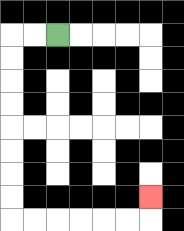{'start': '[2, 1]', 'end': '[6, 8]', 'path_directions': 'L,L,D,D,D,D,D,D,D,D,R,R,R,R,R,R,U', 'path_coordinates': '[[2, 1], [1, 1], [0, 1], [0, 2], [0, 3], [0, 4], [0, 5], [0, 6], [0, 7], [0, 8], [0, 9], [1, 9], [2, 9], [3, 9], [4, 9], [5, 9], [6, 9], [6, 8]]'}